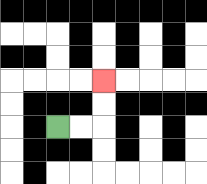{'start': '[2, 5]', 'end': '[4, 3]', 'path_directions': 'R,R,U,U', 'path_coordinates': '[[2, 5], [3, 5], [4, 5], [4, 4], [4, 3]]'}